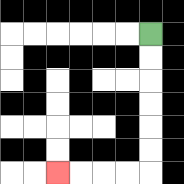{'start': '[6, 1]', 'end': '[2, 7]', 'path_directions': 'D,D,D,D,D,D,L,L,L,L', 'path_coordinates': '[[6, 1], [6, 2], [6, 3], [6, 4], [6, 5], [6, 6], [6, 7], [5, 7], [4, 7], [3, 7], [2, 7]]'}